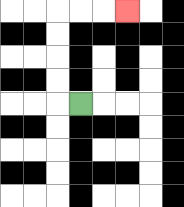{'start': '[3, 4]', 'end': '[5, 0]', 'path_directions': 'L,U,U,U,U,R,R,R', 'path_coordinates': '[[3, 4], [2, 4], [2, 3], [2, 2], [2, 1], [2, 0], [3, 0], [4, 0], [5, 0]]'}